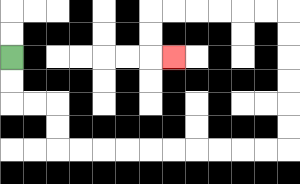{'start': '[0, 2]', 'end': '[7, 2]', 'path_directions': 'D,D,R,R,D,D,R,R,R,R,R,R,R,R,R,R,U,U,U,U,U,U,L,L,L,L,L,L,D,D,R', 'path_coordinates': '[[0, 2], [0, 3], [0, 4], [1, 4], [2, 4], [2, 5], [2, 6], [3, 6], [4, 6], [5, 6], [6, 6], [7, 6], [8, 6], [9, 6], [10, 6], [11, 6], [12, 6], [12, 5], [12, 4], [12, 3], [12, 2], [12, 1], [12, 0], [11, 0], [10, 0], [9, 0], [8, 0], [7, 0], [6, 0], [6, 1], [6, 2], [7, 2]]'}